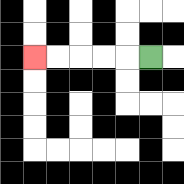{'start': '[6, 2]', 'end': '[1, 2]', 'path_directions': 'L,L,L,L,L', 'path_coordinates': '[[6, 2], [5, 2], [4, 2], [3, 2], [2, 2], [1, 2]]'}